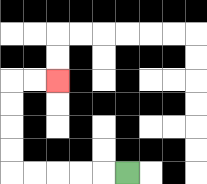{'start': '[5, 7]', 'end': '[2, 3]', 'path_directions': 'L,L,L,L,L,U,U,U,U,R,R', 'path_coordinates': '[[5, 7], [4, 7], [3, 7], [2, 7], [1, 7], [0, 7], [0, 6], [0, 5], [0, 4], [0, 3], [1, 3], [2, 3]]'}